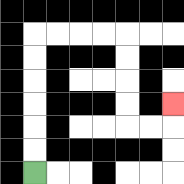{'start': '[1, 7]', 'end': '[7, 4]', 'path_directions': 'U,U,U,U,U,U,R,R,R,R,D,D,D,D,R,R,U', 'path_coordinates': '[[1, 7], [1, 6], [1, 5], [1, 4], [1, 3], [1, 2], [1, 1], [2, 1], [3, 1], [4, 1], [5, 1], [5, 2], [5, 3], [5, 4], [5, 5], [6, 5], [7, 5], [7, 4]]'}